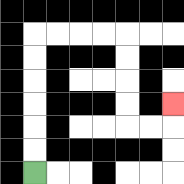{'start': '[1, 7]', 'end': '[7, 4]', 'path_directions': 'U,U,U,U,U,U,R,R,R,R,D,D,D,D,R,R,U', 'path_coordinates': '[[1, 7], [1, 6], [1, 5], [1, 4], [1, 3], [1, 2], [1, 1], [2, 1], [3, 1], [4, 1], [5, 1], [5, 2], [5, 3], [5, 4], [5, 5], [6, 5], [7, 5], [7, 4]]'}